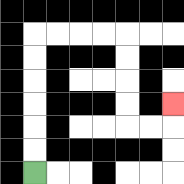{'start': '[1, 7]', 'end': '[7, 4]', 'path_directions': 'U,U,U,U,U,U,R,R,R,R,D,D,D,D,R,R,U', 'path_coordinates': '[[1, 7], [1, 6], [1, 5], [1, 4], [1, 3], [1, 2], [1, 1], [2, 1], [3, 1], [4, 1], [5, 1], [5, 2], [5, 3], [5, 4], [5, 5], [6, 5], [7, 5], [7, 4]]'}